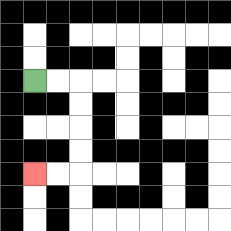{'start': '[1, 3]', 'end': '[1, 7]', 'path_directions': 'R,R,D,D,D,D,L,L', 'path_coordinates': '[[1, 3], [2, 3], [3, 3], [3, 4], [3, 5], [3, 6], [3, 7], [2, 7], [1, 7]]'}